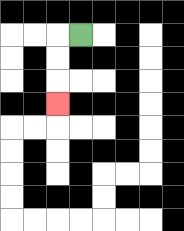{'start': '[3, 1]', 'end': '[2, 4]', 'path_directions': 'L,D,D,D', 'path_coordinates': '[[3, 1], [2, 1], [2, 2], [2, 3], [2, 4]]'}